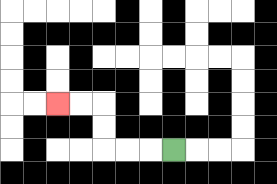{'start': '[7, 6]', 'end': '[2, 4]', 'path_directions': 'L,L,L,U,U,L,L', 'path_coordinates': '[[7, 6], [6, 6], [5, 6], [4, 6], [4, 5], [4, 4], [3, 4], [2, 4]]'}